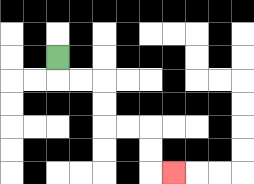{'start': '[2, 2]', 'end': '[7, 7]', 'path_directions': 'D,R,R,D,D,R,R,D,D,R', 'path_coordinates': '[[2, 2], [2, 3], [3, 3], [4, 3], [4, 4], [4, 5], [5, 5], [6, 5], [6, 6], [6, 7], [7, 7]]'}